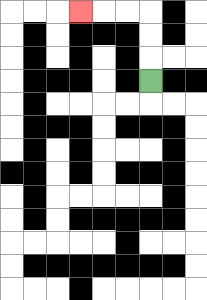{'start': '[6, 3]', 'end': '[3, 0]', 'path_directions': 'U,U,U,L,L,L', 'path_coordinates': '[[6, 3], [6, 2], [6, 1], [6, 0], [5, 0], [4, 0], [3, 0]]'}